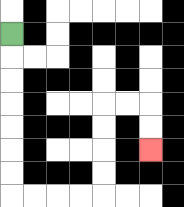{'start': '[0, 1]', 'end': '[6, 6]', 'path_directions': 'D,D,D,D,D,D,D,R,R,R,R,U,U,U,U,R,R,D,D', 'path_coordinates': '[[0, 1], [0, 2], [0, 3], [0, 4], [0, 5], [0, 6], [0, 7], [0, 8], [1, 8], [2, 8], [3, 8], [4, 8], [4, 7], [4, 6], [4, 5], [4, 4], [5, 4], [6, 4], [6, 5], [6, 6]]'}